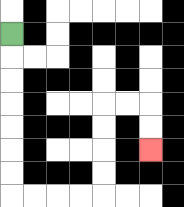{'start': '[0, 1]', 'end': '[6, 6]', 'path_directions': 'D,D,D,D,D,D,D,R,R,R,R,U,U,U,U,R,R,D,D', 'path_coordinates': '[[0, 1], [0, 2], [0, 3], [0, 4], [0, 5], [0, 6], [0, 7], [0, 8], [1, 8], [2, 8], [3, 8], [4, 8], [4, 7], [4, 6], [4, 5], [4, 4], [5, 4], [6, 4], [6, 5], [6, 6]]'}